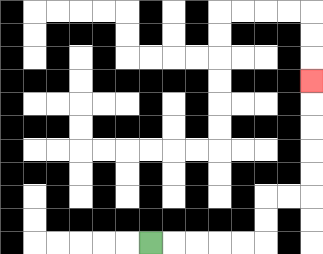{'start': '[6, 10]', 'end': '[13, 3]', 'path_directions': 'R,R,R,R,R,U,U,R,R,U,U,U,U,U', 'path_coordinates': '[[6, 10], [7, 10], [8, 10], [9, 10], [10, 10], [11, 10], [11, 9], [11, 8], [12, 8], [13, 8], [13, 7], [13, 6], [13, 5], [13, 4], [13, 3]]'}